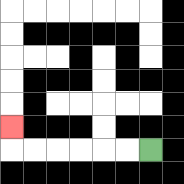{'start': '[6, 6]', 'end': '[0, 5]', 'path_directions': 'L,L,L,L,L,L,U', 'path_coordinates': '[[6, 6], [5, 6], [4, 6], [3, 6], [2, 6], [1, 6], [0, 6], [0, 5]]'}